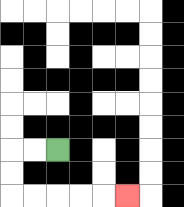{'start': '[2, 6]', 'end': '[5, 8]', 'path_directions': 'L,L,D,D,R,R,R,R,R', 'path_coordinates': '[[2, 6], [1, 6], [0, 6], [0, 7], [0, 8], [1, 8], [2, 8], [3, 8], [4, 8], [5, 8]]'}